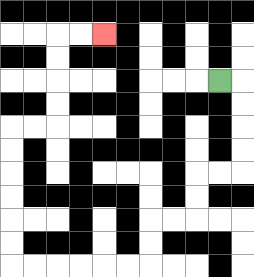{'start': '[9, 3]', 'end': '[4, 1]', 'path_directions': 'R,D,D,D,D,L,L,D,D,L,L,D,D,L,L,L,L,L,L,U,U,U,U,U,U,R,R,U,U,U,U,R,R', 'path_coordinates': '[[9, 3], [10, 3], [10, 4], [10, 5], [10, 6], [10, 7], [9, 7], [8, 7], [8, 8], [8, 9], [7, 9], [6, 9], [6, 10], [6, 11], [5, 11], [4, 11], [3, 11], [2, 11], [1, 11], [0, 11], [0, 10], [0, 9], [0, 8], [0, 7], [0, 6], [0, 5], [1, 5], [2, 5], [2, 4], [2, 3], [2, 2], [2, 1], [3, 1], [4, 1]]'}